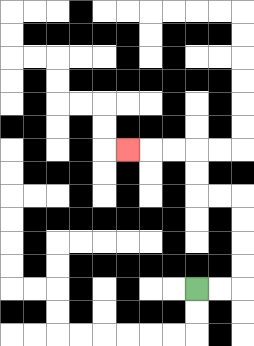{'start': '[8, 12]', 'end': '[5, 6]', 'path_directions': 'R,R,U,U,U,U,L,L,U,U,L,L,L', 'path_coordinates': '[[8, 12], [9, 12], [10, 12], [10, 11], [10, 10], [10, 9], [10, 8], [9, 8], [8, 8], [8, 7], [8, 6], [7, 6], [6, 6], [5, 6]]'}